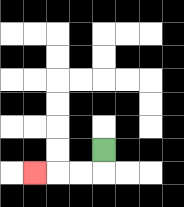{'start': '[4, 6]', 'end': '[1, 7]', 'path_directions': 'D,L,L,L', 'path_coordinates': '[[4, 6], [4, 7], [3, 7], [2, 7], [1, 7]]'}